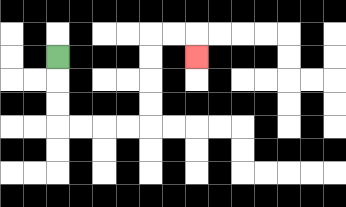{'start': '[2, 2]', 'end': '[8, 2]', 'path_directions': 'D,D,D,R,R,R,R,U,U,U,U,R,R,D', 'path_coordinates': '[[2, 2], [2, 3], [2, 4], [2, 5], [3, 5], [4, 5], [5, 5], [6, 5], [6, 4], [6, 3], [6, 2], [6, 1], [7, 1], [8, 1], [8, 2]]'}